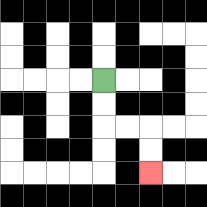{'start': '[4, 3]', 'end': '[6, 7]', 'path_directions': 'D,D,R,R,D,D', 'path_coordinates': '[[4, 3], [4, 4], [4, 5], [5, 5], [6, 5], [6, 6], [6, 7]]'}